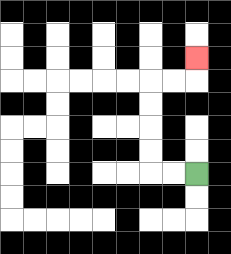{'start': '[8, 7]', 'end': '[8, 2]', 'path_directions': 'L,L,U,U,U,U,R,R,U', 'path_coordinates': '[[8, 7], [7, 7], [6, 7], [6, 6], [6, 5], [6, 4], [6, 3], [7, 3], [8, 3], [8, 2]]'}